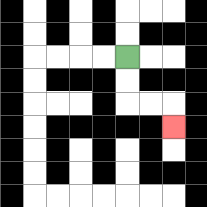{'start': '[5, 2]', 'end': '[7, 5]', 'path_directions': 'D,D,R,R,D', 'path_coordinates': '[[5, 2], [5, 3], [5, 4], [6, 4], [7, 4], [7, 5]]'}